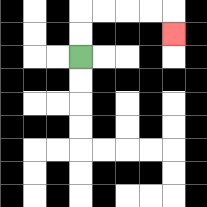{'start': '[3, 2]', 'end': '[7, 1]', 'path_directions': 'U,U,R,R,R,R,D', 'path_coordinates': '[[3, 2], [3, 1], [3, 0], [4, 0], [5, 0], [6, 0], [7, 0], [7, 1]]'}